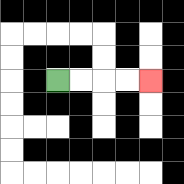{'start': '[2, 3]', 'end': '[6, 3]', 'path_directions': 'R,R,R,R', 'path_coordinates': '[[2, 3], [3, 3], [4, 3], [5, 3], [6, 3]]'}